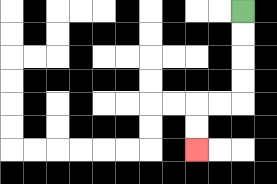{'start': '[10, 0]', 'end': '[8, 6]', 'path_directions': 'D,D,D,D,L,L,D,D', 'path_coordinates': '[[10, 0], [10, 1], [10, 2], [10, 3], [10, 4], [9, 4], [8, 4], [8, 5], [8, 6]]'}